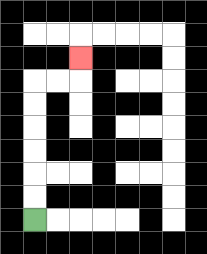{'start': '[1, 9]', 'end': '[3, 2]', 'path_directions': 'U,U,U,U,U,U,R,R,U', 'path_coordinates': '[[1, 9], [1, 8], [1, 7], [1, 6], [1, 5], [1, 4], [1, 3], [2, 3], [3, 3], [3, 2]]'}